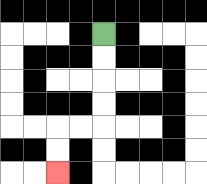{'start': '[4, 1]', 'end': '[2, 7]', 'path_directions': 'D,D,D,D,L,L,D,D', 'path_coordinates': '[[4, 1], [4, 2], [4, 3], [4, 4], [4, 5], [3, 5], [2, 5], [2, 6], [2, 7]]'}